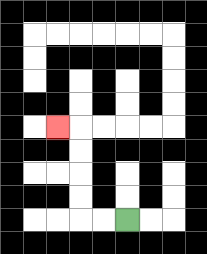{'start': '[5, 9]', 'end': '[2, 5]', 'path_directions': 'L,L,U,U,U,U,L', 'path_coordinates': '[[5, 9], [4, 9], [3, 9], [3, 8], [3, 7], [3, 6], [3, 5], [2, 5]]'}